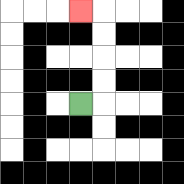{'start': '[3, 4]', 'end': '[3, 0]', 'path_directions': 'R,U,U,U,U,L', 'path_coordinates': '[[3, 4], [4, 4], [4, 3], [4, 2], [4, 1], [4, 0], [3, 0]]'}